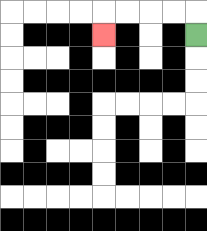{'start': '[8, 1]', 'end': '[4, 1]', 'path_directions': 'U,L,L,L,L,D', 'path_coordinates': '[[8, 1], [8, 0], [7, 0], [6, 0], [5, 0], [4, 0], [4, 1]]'}